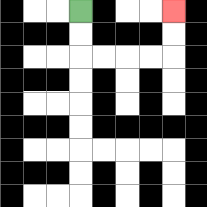{'start': '[3, 0]', 'end': '[7, 0]', 'path_directions': 'D,D,R,R,R,R,U,U', 'path_coordinates': '[[3, 0], [3, 1], [3, 2], [4, 2], [5, 2], [6, 2], [7, 2], [7, 1], [7, 0]]'}